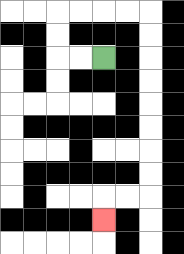{'start': '[4, 2]', 'end': '[4, 9]', 'path_directions': 'L,L,U,U,R,R,R,R,D,D,D,D,D,D,D,D,L,L,D', 'path_coordinates': '[[4, 2], [3, 2], [2, 2], [2, 1], [2, 0], [3, 0], [4, 0], [5, 0], [6, 0], [6, 1], [6, 2], [6, 3], [6, 4], [6, 5], [6, 6], [6, 7], [6, 8], [5, 8], [4, 8], [4, 9]]'}